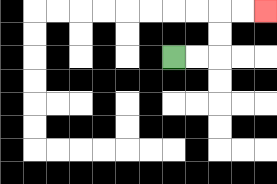{'start': '[7, 2]', 'end': '[11, 0]', 'path_directions': 'R,R,U,U,R,R', 'path_coordinates': '[[7, 2], [8, 2], [9, 2], [9, 1], [9, 0], [10, 0], [11, 0]]'}